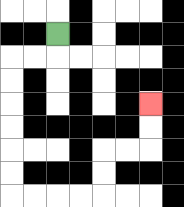{'start': '[2, 1]', 'end': '[6, 4]', 'path_directions': 'D,L,L,D,D,D,D,D,D,R,R,R,R,U,U,R,R,U,U', 'path_coordinates': '[[2, 1], [2, 2], [1, 2], [0, 2], [0, 3], [0, 4], [0, 5], [0, 6], [0, 7], [0, 8], [1, 8], [2, 8], [3, 8], [4, 8], [4, 7], [4, 6], [5, 6], [6, 6], [6, 5], [6, 4]]'}